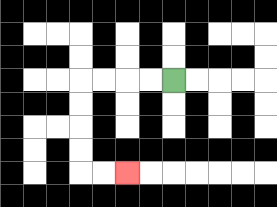{'start': '[7, 3]', 'end': '[5, 7]', 'path_directions': 'L,L,L,L,D,D,D,D,R,R', 'path_coordinates': '[[7, 3], [6, 3], [5, 3], [4, 3], [3, 3], [3, 4], [3, 5], [3, 6], [3, 7], [4, 7], [5, 7]]'}